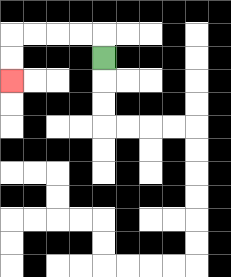{'start': '[4, 2]', 'end': '[0, 3]', 'path_directions': 'U,L,L,L,L,D,D', 'path_coordinates': '[[4, 2], [4, 1], [3, 1], [2, 1], [1, 1], [0, 1], [0, 2], [0, 3]]'}